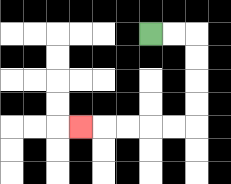{'start': '[6, 1]', 'end': '[3, 5]', 'path_directions': 'R,R,D,D,D,D,L,L,L,L,L', 'path_coordinates': '[[6, 1], [7, 1], [8, 1], [8, 2], [8, 3], [8, 4], [8, 5], [7, 5], [6, 5], [5, 5], [4, 5], [3, 5]]'}